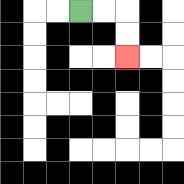{'start': '[3, 0]', 'end': '[5, 2]', 'path_directions': 'R,R,D,D', 'path_coordinates': '[[3, 0], [4, 0], [5, 0], [5, 1], [5, 2]]'}